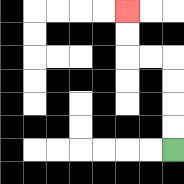{'start': '[7, 6]', 'end': '[5, 0]', 'path_directions': 'U,U,U,U,L,L,U,U', 'path_coordinates': '[[7, 6], [7, 5], [7, 4], [7, 3], [7, 2], [6, 2], [5, 2], [5, 1], [5, 0]]'}